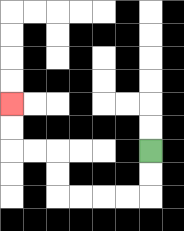{'start': '[6, 6]', 'end': '[0, 4]', 'path_directions': 'D,D,L,L,L,L,U,U,L,L,U,U', 'path_coordinates': '[[6, 6], [6, 7], [6, 8], [5, 8], [4, 8], [3, 8], [2, 8], [2, 7], [2, 6], [1, 6], [0, 6], [0, 5], [0, 4]]'}